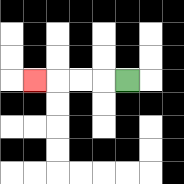{'start': '[5, 3]', 'end': '[1, 3]', 'path_directions': 'L,L,L,L', 'path_coordinates': '[[5, 3], [4, 3], [3, 3], [2, 3], [1, 3]]'}